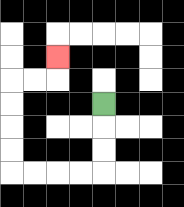{'start': '[4, 4]', 'end': '[2, 2]', 'path_directions': 'D,D,D,L,L,L,L,U,U,U,U,R,R,U', 'path_coordinates': '[[4, 4], [4, 5], [4, 6], [4, 7], [3, 7], [2, 7], [1, 7], [0, 7], [0, 6], [0, 5], [0, 4], [0, 3], [1, 3], [2, 3], [2, 2]]'}